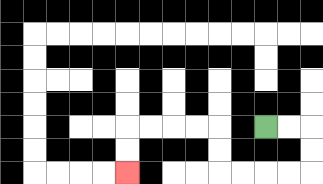{'start': '[11, 5]', 'end': '[5, 7]', 'path_directions': 'R,R,D,D,L,L,L,L,U,U,L,L,L,L,D,D', 'path_coordinates': '[[11, 5], [12, 5], [13, 5], [13, 6], [13, 7], [12, 7], [11, 7], [10, 7], [9, 7], [9, 6], [9, 5], [8, 5], [7, 5], [6, 5], [5, 5], [5, 6], [5, 7]]'}